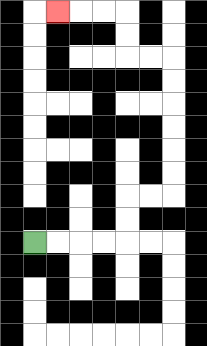{'start': '[1, 10]', 'end': '[2, 0]', 'path_directions': 'R,R,R,R,U,U,R,R,U,U,U,U,U,U,L,L,U,U,L,L,L', 'path_coordinates': '[[1, 10], [2, 10], [3, 10], [4, 10], [5, 10], [5, 9], [5, 8], [6, 8], [7, 8], [7, 7], [7, 6], [7, 5], [7, 4], [7, 3], [7, 2], [6, 2], [5, 2], [5, 1], [5, 0], [4, 0], [3, 0], [2, 0]]'}